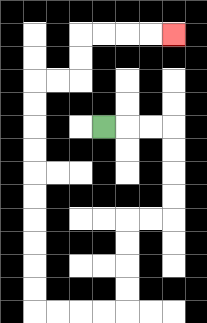{'start': '[4, 5]', 'end': '[7, 1]', 'path_directions': 'R,R,R,D,D,D,D,L,L,D,D,D,D,L,L,L,L,U,U,U,U,U,U,U,U,U,U,R,R,U,U,R,R,R,R', 'path_coordinates': '[[4, 5], [5, 5], [6, 5], [7, 5], [7, 6], [7, 7], [7, 8], [7, 9], [6, 9], [5, 9], [5, 10], [5, 11], [5, 12], [5, 13], [4, 13], [3, 13], [2, 13], [1, 13], [1, 12], [1, 11], [1, 10], [1, 9], [1, 8], [1, 7], [1, 6], [1, 5], [1, 4], [1, 3], [2, 3], [3, 3], [3, 2], [3, 1], [4, 1], [5, 1], [6, 1], [7, 1]]'}